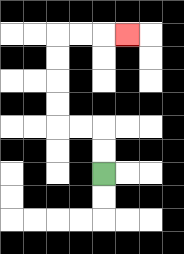{'start': '[4, 7]', 'end': '[5, 1]', 'path_directions': 'U,U,L,L,U,U,U,U,R,R,R', 'path_coordinates': '[[4, 7], [4, 6], [4, 5], [3, 5], [2, 5], [2, 4], [2, 3], [2, 2], [2, 1], [3, 1], [4, 1], [5, 1]]'}